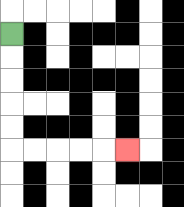{'start': '[0, 1]', 'end': '[5, 6]', 'path_directions': 'D,D,D,D,D,R,R,R,R,R', 'path_coordinates': '[[0, 1], [0, 2], [0, 3], [0, 4], [0, 5], [0, 6], [1, 6], [2, 6], [3, 6], [4, 6], [5, 6]]'}